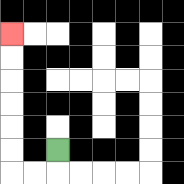{'start': '[2, 6]', 'end': '[0, 1]', 'path_directions': 'D,L,L,U,U,U,U,U,U', 'path_coordinates': '[[2, 6], [2, 7], [1, 7], [0, 7], [0, 6], [0, 5], [0, 4], [0, 3], [0, 2], [0, 1]]'}